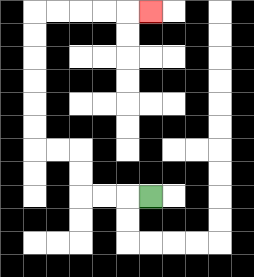{'start': '[6, 8]', 'end': '[6, 0]', 'path_directions': 'L,L,L,U,U,L,L,U,U,U,U,U,U,R,R,R,R,R', 'path_coordinates': '[[6, 8], [5, 8], [4, 8], [3, 8], [3, 7], [3, 6], [2, 6], [1, 6], [1, 5], [1, 4], [1, 3], [1, 2], [1, 1], [1, 0], [2, 0], [3, 0], [4, 0], [5, 0], [6, 0]]'}